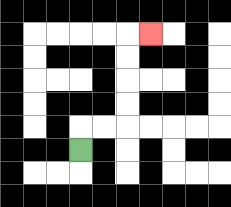{'start': '[3, 6]', 'end': '[6, 1]', 'path_directions': 'U,R,R,U,U,U,U,R', 'path_coordinates': '[[3, 6], [3, 5], [4, 5], [5, 5], [5, 4], [5, 3], [5, 2], [5, 1], [6, 1]]'}